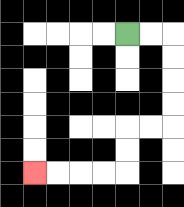{'start': '[5, 1]', 'end': '[1, 7]', 'path_directions': 'R,R,D,D,D,D,L,L,D,D,L,L,L,L', 'path_coordinates': '[[5, 1], [6, 1], [7, 1], [7, 2], [7, 3], [7, 4], [7, 5], [6, 5], [5, 5], [5, 6], [5, 7], [4, 7], [3, 7], [2, 7], [1, 7]]'}